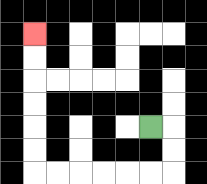{'start': '[6, 5]', 'end': '[1, 1]', 'path_directions': 'R,D,D,L,L,L,L,L,L,U,U,U,U,U,U', 'path_coordinates': '[[6, 5], [7, 5], [7, 6], [7, 7], [6, 7], [5, 7], [4, 7], [3, 7], [2, 7], [1, 7], [1, 6], [1, 5], [1, 4], [1, 3], [1, 2], [1, 1]]'}